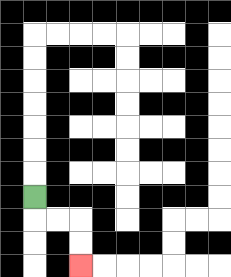{'start': '[1, 8]', 'end': '[3, 11]', 'path_directions': 'D,R,R,D,D', 'path_coordinates': '[[1, 8], [1, 9], [2, 9], [3, 9], [3, 10], [3, 11]]'}